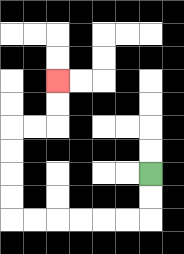{'start': '[6, 7]', 'end': '[2, 3]', 'path_directions': 'D,D,L,L,L,L,L,L,U,U,U,U,R,R,U,U', 'path_coordinates': '[[6, 7], [6, 8], [6, 9], [5, 9], [4, 9], [3, 9], [2, 9], [1, 9], [0, 9], [0, 8], [0, 7], [0, 6], [0, 5], [1, 5], [2, 5], [2, 4], [2, 3]]'}